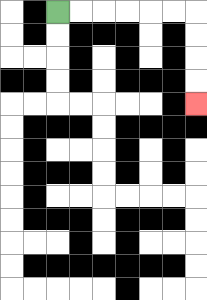{'start': '[2, 0]', 'end': '[8, 4]', 'path_directions': 'R,R,R,R,R,R,D,D,D,D', 'path_coordinates': '[[2, 0], [3, 0], [4, 0], [5, 0], [6, 0], [7, 0], [8, 0], [8, 1], [8, 2], [8, 3], [8, 4]]'}